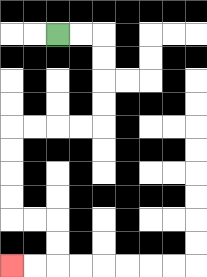{'start': '[2, 1]', 'end': '[0, 11]', 'path_directions': 'R,R,D,D,D,D,L,L,L,L,D,D,D,D,R,R,D,D,L,L', 'path_coordinates': '[[2, 1], [3, 1], [4, 1], [4, 2], [4, 3], [4, 4], [4, 5], [3, 5], [2, 5], [1, 5], [0, 5], [0, 6], [0, 7], [0, 8], [0, 9], [1, 9], [2, 9], [2, 10], [2, 11], [1, 11], [0, 11]]'}